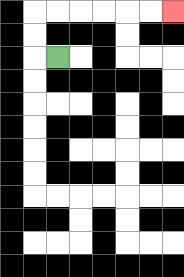{'start': '[2, 2]', 'end': '[7, 0]', 'path_directions': 'L,U,U,R,R,R,R,R,R', 'path_coordinates': '[[2, 2], [1, 2], [1, 1], [1, 0], [2, 0], [3, 0], [4, 0], [5, 0], [6, 0], [7, 0]]'}